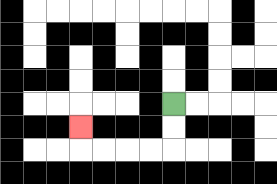{'start': '[7, 4]', 'end': '[3, 5]', 'path_directions': 'D,D,L,L,L,L,U', 'path_coordinates': '[[7, 4], [7, 5], [7, 6], [6, 6], [5, 6], [4, 6], [3, 6], [3, 5]]'}